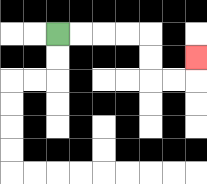{'start': '[2, 1]', 'end': '[8, 2]', 'path_directions': 'R,R,R,R,D,D,R,R,U', 'path_coordinates': '[[2, 1], [3, 1], [4, 1], [5, 1], [6, 1], [6, 2], [6, 3], [7, 3], [8, 3], [8, 2]]'}